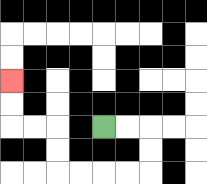{'start': '[4, 5]', 'end': '[0, 3]', 'path_directions': 'R,R,D,D,L,L,L,L,U,U,L,L,U,U', 'path_coordinates': '[[4, 5], [5, 5], [6, 5], [6, 6], [6, 7], [5, 7], [4, 7], [3, 7], [2, 7], [2, 6], [2, 5], [1, 5], [0, 5], [0, 4], [0, 3]]'}